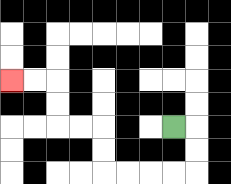{'start': '[7, 5]', 'end': '[0, 3]', 'path_directions': 'R,D,D,L,L,L,L,U,U,L,L,U,U,L,L', 'path_coordinates': '[[7, 5], [8, 5], [8, 6], [8, 7], [7, 7], [6, 7], [5, 7], [4, 7], [4, 6], [4, 5], [3, 5], [2, 5], [2, 4], [2, 3], [1, 3], [0, 3]]'}